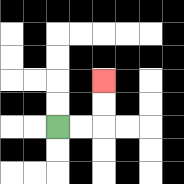{'start': '[2, 5]', 'end': '[4, 3]', 'path_directions': 'R,R,U,U', 'path_coordinates': '[[2, 5], [3, 5], [4, 5], [4, 4], [4, 3]]'}